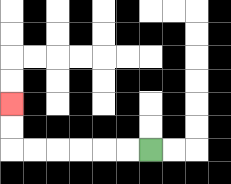{'start': '[6, 6]', 'end': '[0, 4]', 'path_directions': 'L,L,L,L,L,L,U,U', 'path_coordinates': '[[6, 6], [5, 6], [4, 6], [3, 6], [2, 6], [1, 6], [0, 6], [0, 5], [0, 4]]'}